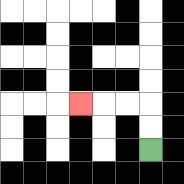{'start': '[6, 6]', 'end': '[3, 4]', 'path_directions': 'U,U,L,L,L', 'path_coordinates': '[[6, 6], [6, 5], [6, 4], [5, 4], [4, 4], [3, 4]]'}